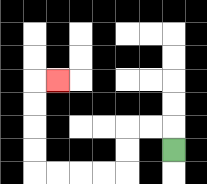{'start': '[7, 6]', 'end': '[2, 3]', 'path_directions': 'U,L,L,D,D,L,L,L,L,U,U,U,U,R', 'path_coordinates': '[[7, 6], [7, 5], [6, 5], [5, 5], [5, 6], [5, 7], [4, 7], [3, 7], [2, 7], [1, 7], [1, 6], [1, 5], [1, 4], [1, 3], [2, 3]]'}